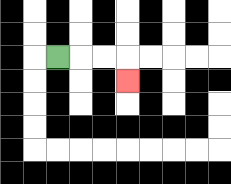{'start': '[2, 2]', 'end': '[5, 3]', 'path_directions': 'R,R,R,D', 'path_coordinates': '[[2, 2], [3, 2], [4, 2], [5, 2], [5, 3]]'}